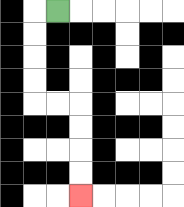{'start': '[2, 0]', 'end': '[3, 8]', 'path_directions': 'L,D,D,D,D,R,R,D,D,D,D', 'path_coordinates': '[[2, 0], [1, 0], [1, 1], [1, 2], [1, 3], [1, 4], [2, 4], [3, 4], [3, 5], [3, 6], [3, 7], [3, 8]]'}